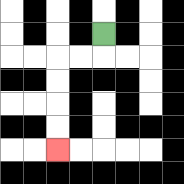{'start': '[4, 1]', 'end': '[2, 6]', 'path_directions': 'D,L,L,D,D,D,D', 'path_coordinates': '[[4, 1], [4, 2], [3, 2], [2, 2], [2, 3], [2, 4], [2, 5], [2, 6]]'}